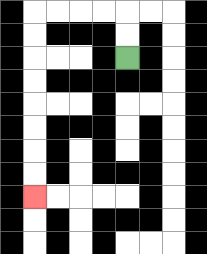{'start': '[5, 2]', 'end': '[1, 8]', 'path_directions': 'U,U,L,L,L,L,D,D,D,D,D,D,D,D', 'path_coordinates': '[[5, 2], [5, 1], [5, 0], [4, 0], [3, 0], [2, 0], [1, 0], [1, 1], [1, 2], [1, 3], [1, 4], [1, 5], [1, 6], [1, 7], [1, 8]]'}